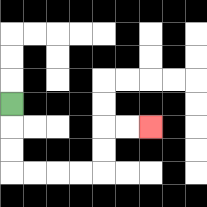{'start': '[0, 4]', 'end': '[6, 5]', 'path_directions': 'D,D,D,R,R,R,R,U,U,R,R', 'path_coordinates': '[[0, 4], [0, 5], [0, 6], [0, 7], [1, 7], [2, 7], [3, 7], [4, 7], [4, 6], [4, 5], [5, 5], [6, 5]]'}